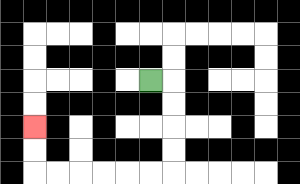{'start': '[6, 3]', 'end': '[1, 5]', 'path_directions': 'R,D,D,D,D,L,L,L,L,L,L,U,U', 'path_coordinates': '[[6, 3], [7, 3], [7, 4], [7, 5], [7, 6], [7, 7], [6, 7], [5, 7], [4, 7], [3, 7], [2, 7], [1, 7], [1, 6], [1, 5]]'}